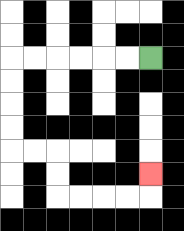{'start': '[6, 2]', 'end': '[6, 7]', 'path_directions': 'L,L,L,L,L,L,D,D,D,D,R,R,D,D,R,R,R,R,U', 'path_coordinates': '[[6, 2], [5, 2], [4, 2], [3, 2], [2, 2], [1, 2], [0, 2], [0, 3], [0, 4], [0, 5], [0, 6], [1, 6], [2, 6], [2, 7], [2, 8], [3, 8], [4, 8], [5, 8], [6, 8], [6, 7]]'}